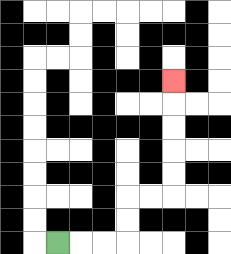{'start': '[2, 10]', 'end': '[7, 3]', 'path_directions': 'R,R,R,U,U,R,R,U,U,U,U,U', 'path_coordinates': '[[2, 10], [3, 10], [4, 10], [5, 10], [5, 9], [5, 8], [6, 8], [7, 8], [7, 7], [7, 6], [7, 5], [7, 4], [7, 3]]'}